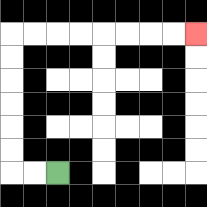{'start': '[2, 7]', 'end': '[8, 1]', 'path_directions': 'L,L,U,U,U,U,U,U,R,R,R,R,R,R,R,R', 'path_coordinates': '[[2, 7], [1, 7], [0, 7], [0, 6], [0, 5], [0, 4], [0, 3], [0, 2], [0, 1], [1, 1], [2, 1], [3, 1], [4, 1], [5, 1], [6, 1], [7, 1], [8, 1]]'}